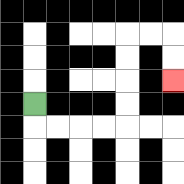{'start': '[1, 4]', 'end': '[7, 3]', 'path_directions': 'D,R,R,R,R,U,U,U,U,R,R,D,D', 'path_coordinates': '[[1, 4], [1, 5], [2, 5], [3, 5], [4, 5], [5, 5], [5, 4], [5, 3], [5, 2], [5, 1], [6, 1], [7, 1], [7, 2], [7, 3]]'}